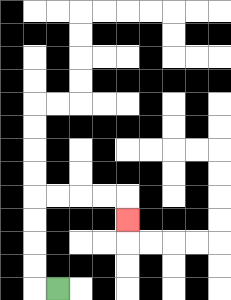{'start': '[2, 12]', 'end': '[5, 9]', 'path_directions': 'L,U,U,U,U,R,R,R,R,D', 'path_coordinates': '[[2, 12], [1, 12], [1, 11], [1, 10], [1, 9], [1, 8], [2, 8], [3, 8], [4, 8], [5, 8], [5, 9]]'}